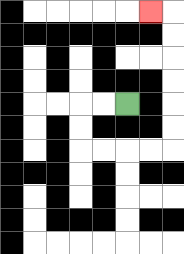{'start': '[5, 4]', 'end': '[6, 0]', 'path_directions': 'L,L,D,D,R,R,R,R,U,U,U,U,U,U,L', 'path_coordinates': '[[5, 4], [4, 4], [3, 4], [3, 5], [3, 6], [4, 6], [5, 6], [6, 6], [7, 6], [7, 5], [7, 4], [7, 3], [7, 2], [7, 1], [7, 0], [6, 0]]'}